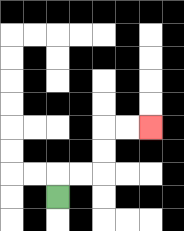{'start': '[2, 8]', 'end': '[6, 5]', 'path_directions': 'U,R,R,U,U,R,R', 'path_coordinates': '[[2, 8], [2, 7], [3, 7], [4, 7], [4, 6], [4, 5], [5, 5], [6, 5]]'}